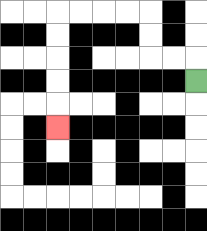{'start': '[8, 3]', 'end': '[2, 5]', 'path_directions': 'U,L,L,U,U,L,L,L,L,D,D,D,D,D', 'path_coordinates': '[[8, 3], [8, 2], [7, 2], [6, 2], [6, 1], [6, 0], [5, 0], [4, 0], [3, 0], [2, 0], [2, 1], [2, 2], [2, 3], [2, 4], [2, 5]]'}